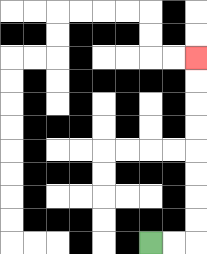{'start': '[6, 10]', 'end': '[8, 2]', 'path_directions': 'R,R,U,U,U,U,U,U,U,U', 'path_coordinates': '[[6, 10], [7, 10], [8, 10], [8, 9], [8, 8], [8, 7], [8, 6], [8, 5], [8, 4], [8, 3], [8, 2]]'}